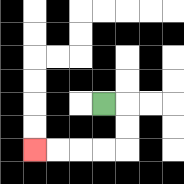{'start': '[4, 4]', 'end': '[1, 6]', 'path_directions': 'R,D,D,L,L,L,L', 'path_coordinates': '[[4, 4], [5, 4], [5, 5], [5, 6], [4, 6], [3, 6], [2, 6], [1, 6]]'}